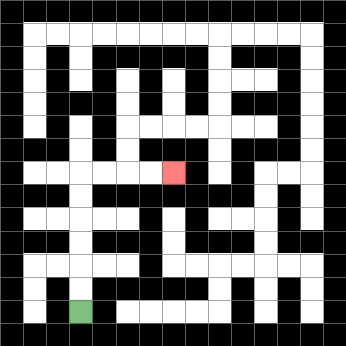{'start': '[3, 13]', 'end': '[7, 7]', 'path_directions': 'U,U,U,U,U,U,R,R,R,R', 'path_coordinates': '[[3, 13], [3, 12], [3, 11], [3, 10], [3, 9], [3, 8], [3, 7], [4, 7], [5, 7], [6, 7], [7, 7]]'}